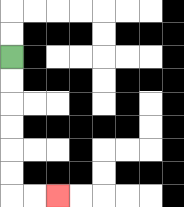{'start': '[0, 2]', 'end': '[2, 8]', 'path_directions': 'D,D,D,D,D,D,R,R', 'path_coordinates': '[[0, 2], [0, 3], [0, 4], [0, 5], [0, 6], [0, 7], [0, 8], [1, 8], [2, 8]]'}